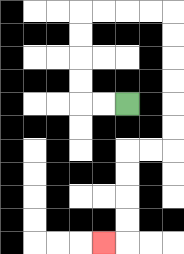{'start': '[5, 4]', 'end': '[4, 10]', 'path_directions': 'L,L,U,U,U,U,R,R,R,R,D,D,D,D,D,D,L,L,D,D,D,D,L', 'path_coordinates': '[[5, 4], [4, 4], [3, 4], [3, 3], [3, 2], [3, 1], [3, 0], [4, 0], [5, 0], [6, 0], [7, 0], [7, 1], [7, 2], [7, 3], [7, 4], [7, 5], [7, 6], [6, 6], [5, 6], [5, 7], [5, 8], [5, 9], [5, 10], [4, 10]]'}